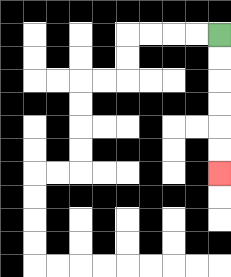{'start': '[9, 1]', 'end': '[9, 7]', 'path_directions': 'D,D,D,D,D,D', 'path_coordinates': '[[9, 1], [9, 2], [9, 3], [9, 4], [9, 5], [9, 6], [9, 7]]'}